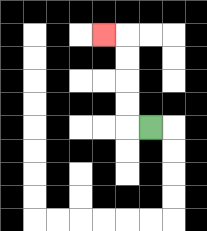{'start': '[6, 5]', 'end': '[4, 1]', 'path_directions': 'L,U,U,U,U,L', 'path_coordinates': '[[6, 5], [5, 5], [5, 4], [5, 3], [5, 2], [5, 1], [4, 1]]'}